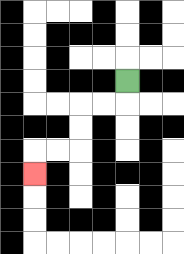{'start': '[5, 3]', 'end': '[1, 7]', 'path_directions': 'D,L,L,D,D,L,L,D', 'path_coordinates': '[[5, 3], [5, 4], [4, 4], [3, 4], [3, 5], [3, 6], [2, 6], [1, 6], [1, 7]]'}